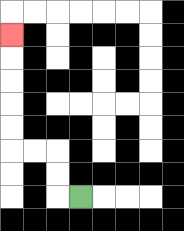{'start': '[3, 8]', 'end': '[0, 1]', 'path_directions': 'L,U,U,L,L,U,U,U,U,U', 'path_coordinates': '[[3, 8], [2, 8], [2, 7], [2, 6], [1, 6], [0, 6], [0, 5], [0, 4], [0, 3], [0, 2], [0, 1]]'}